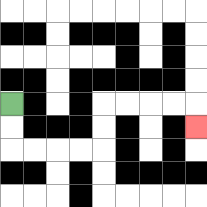{'start': '[0, 4]', 'end': '[8, 5]', 'path_directions': 'D,D,R,R,R,R,U,U,R,R,R,R,D', 'path_coordinates': '[[0, 4], [0, 5], [0, 6], [1, 6], [2, 6], [3, 6], [4, 6], [4, 5], [4, 4], [5, 4], [6, 4], [7, 4], [8, 4], [8, 5]]'}